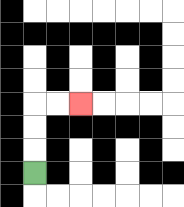{'start': '[1, 7]', 'end': '[3, 4]', 'path_directions': 'U,U,U,R,R', 'path_coordinates': '[[1, 7], [1, 6], [1, 5], [1, 4], [2, 4], [3, 4]]'}